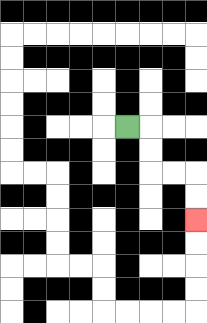{'start': '[5, 5]', 'end': '[8, 9]', 'path_directions': 'R,D,D,R,R,D,D', 'path_coordinates': '[[5, 5], [6, 5], [6, 6], [6, 7], [7, 7], [8, 7], [8, 8], [8, 9]]'}